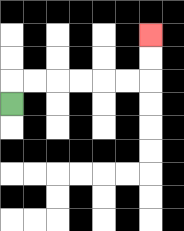{'start': '[0, 4]', 'end': '[6, 1]', 'path_directions': 'U,R,R,R,R,R,R,U,U', 'path_coordinates': '[[0, 4], [0, 3], [1, 3], [2, 3], [3, 3], [4, 3], [5, 3], [6, 3], [6, 2], [6, 1]]'}